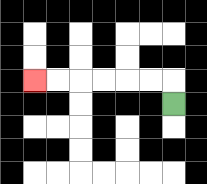{'start': '[7, 4]', 'end': '[1, 3]', 'path_directions': 'U,L,L,L,L,L,L', 'path_coordinates': '[[7, 4], [7, 3], [6, 3], [5, 3], [4, 3], [3, 3], [2, 3], [1, 3]]'}